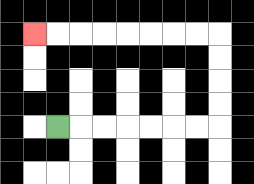{'start': '[2, 5]', 'end': '[1, 1]', 'path_directions': 'R,R,R,R,R,R,R,U,U,U,U,L,L,L,L,L,L,L,L', 'path_coordinates': '[[2, 5], [3, 5], [4, 5], [5, 5], [6, 5], [7, 5], [8, 5], [9, 5], [9, 4], [9, 3], [9, 2], [9, 1], [8, 1], [7, 1], [6, 1], [5, 1], [4, 1], [3, 1], [2, 1], [1, 1]]'}